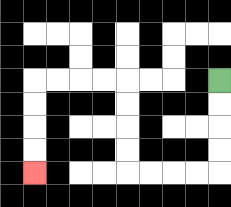{'start': '[9, 3]', 'end': '[1, 7]', 'path_directions': 'D,D,D,D,L,L,L,L,U,U,U,U,L,L,L,L,D,D,D,D', 'path_coordinates': '[[9, 3], [9, 4], [9, 5], [9, 6], [9, 7], [8, 7], [7, 7], [6, 7], [5, 7], [5, 6], [5, 5], [5, 4], [5, 3], [4, 3], [3, 3], [2, 3], [1, 3], [1, 4], [1, 5], [1, 6], [1, 7]]'}